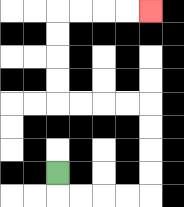{'start': '[2, 7]', 'end': '[6, 0]', 'path_directions': 'D,R,R,R,R,U,U,U,U,L,L,L,L,U,U,U,U,R,R,R,R', 'path_coordinates': '[[2, 7], [2, 8], [3, 8], [4, 8], [5, 8], [6, 8], [6, 7], [6, 6], [6, 5], [6, 4], [5, 4], [4, 4], [3, 4], [2, 4], [2, 3], [2, 2], [2, 1], [2, 0], [3, 0], [4, 0], [5, 0], [6, 0]]'}